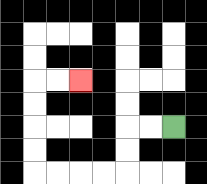{'start': '[7, 5]', 'end': '[3, 3]', 'path_directions': 'L,L,D,D,L,L,L,L,U,U,U,U,R,R', 'path_coordinates': '[[7, 5], [6, 5], [5, 5], [5, 6], [5, 7], [4, 7], [3, 7], [2, 7], [1, 7], [1, 6], [1, 5], [1, 4], [1, 3], [2, 3], [3, 3]]'}